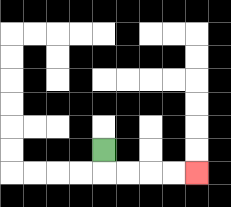{'start': '[4, 6]', 'end': '[8, 7]', 'path_directions': 'D,R,R,R,R', 'path_coordinates': '[[4, 6], [4, 7], [5, 7], [6, 7], [7, 7], [8, 7]]'}